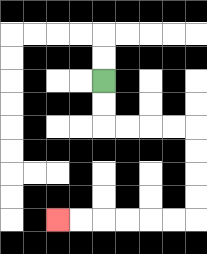{'start': '[4, 3]', 'end': '[2, 9]', 'path_directions': 'D,D,R,R,R,R,D,D,D,D,L,L,L,L,L,L', 'path_coordinates': '[[4, 3], [4, 4], [4, 5], [5, 5], [6, 5], [7, 5], [8, 5], [8, 6], [8, 7], [8, 8], [8, 9], [7, 9], [6, 9], [5, 9], [4, 9], [3, 9], [2, 9]]'}